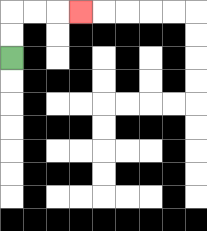{'start': '[0, 2]', 'end': '[3, 0]', 'path_directions': 'U,U,R,R,R', 'path_coordinates': '[[0, 2], [0, 1], [0, 0], [1, 0], [2, 0], [3, 0]]'}